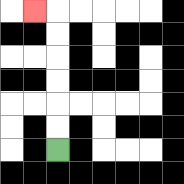{'start': '[2, 6]', 'end': '[1, 0]', 'path_directions': 'U,U,U,U,U,U,L', 'path_coordinates': '[[2, 6], [2, 5], [2, 4], [2, 3], [2, 2], [2, 1], [2, 0], [1, 0]]'}